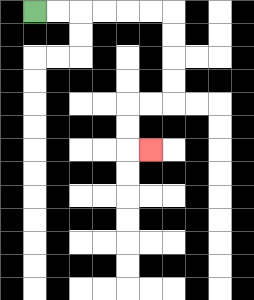{'start': '[1, 0]', 'end': '[6, 6]', 'path_directions': 'R,R,R,R,R,R,D,D,D,D,L,L,D,D,R', 'path_coordinates': '[[1, 0], [2, 0], [3, 0], [4, 0], [5, 0], [6, 0], [7, 0], [7, 1], [7, 2], [7, 3], [7, 4], [6, 4], [5, 4], [5, 5], [5, 6], [6, 6]]'}